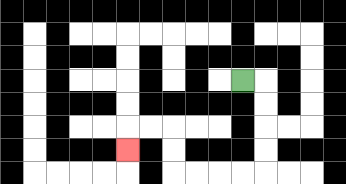{'start': '[10, 3]', 'end': '[5, 6]', 'path_directions': 'R,D,D,D,D,L,L,L,L,U,U,L,L,D', 'path_coordinates': '[[10, 3], [11, 3], [11, 4], [11, 5], [11, 6], [11, 7], [10, 7], [9, 7], [8, 7], [7, 7], [7, 6], [7, 5], [6, 5], [5, 5], [5, 6]]'}